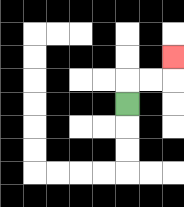{'start': '[5, 4]', 'end': '[7, 2]', 'path_directions': 'U,R,R,U', 'path_coordinates': '[[5, 4], [5, 3], [6, 3], [7, 3], [7, 2]]'}